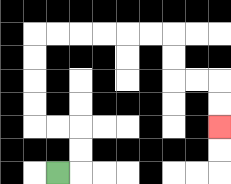{'start': '[2, 7]', 'end': '[9, 5]', 'path_directions': 'R,U,U,L,L,U,U,U,U,R,R,R,R,R,R,D,D,R,R,D,D', 'path_coordinates': '[[2, 7], [3, 7], [3, 6], [3, 5], [2, 5], [1, 5], [1, 4], [1, 3], [1, 2], [1, 1], [2, 1], [3, 1], [4, 1], [5, 1], [6, 1], [7, 1], [7, 2], [7, 3], [8, 3], [9, 3], [9, 4], [9, 5]]'}